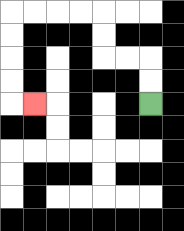{'start': '[6, 4]', 'end': '[1, 4]', 'path_directions': 'U,U,L,L,U,U,L,L,L,L,D,D,D,D,R', 'path_coordinates': '[[6, 4], [6, 3], [6, 2], [5, 2], [4, 2], [4, 1], [4, 0], [3, 0], [2, 0], [1, 0], [0, 0], [0, 1], [0, 2], [0, 3], [0, 4], [1, 4]]'}